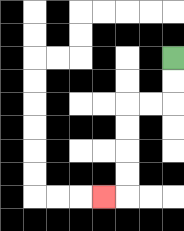{'start': '[7, 2]', 'end': '[4, 8]', 'path_directions': 'D,D,L,L,D,D,D,D,L', 'path_coordinates': '[[7, 2], [7, 3], [7, 4], [6, 4], [5, 4], [5, 5], [5, 6], [5, 7], [5, 8], [4, 8]]'}